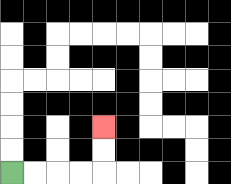{'start': '[0, 7]', 'end': '[4, 5]', 'path_directions': 'R,R,R,R,U,U', 'path_coordinates': '[[0, 7], [1, 7], [2, 7], [3, 7], [4, 7], [4, 6], [4, 5]]'}